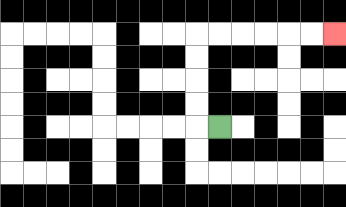{'start': '[9, 5]', 'end': '[14, 1]', 'path_directions': 'L,U,U,U,U,R,R,R,R,R,R', 'path_coordinates': '[[9, 5], [8, 5], [8, 4], [8, 3], [8, 2], [8, 1], [9, 1], [10, 1], [11, 1], [12, 1], [13, 1], [14, 1]]'}